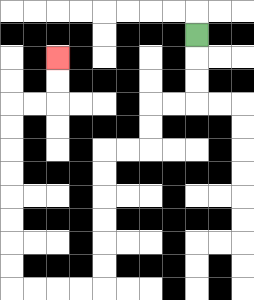{'start': '[8, 1]', 'end': '[2, 2]', 'path_directions': 'D,D,D,L,L,D,D,L,L,D,D,D,D,D,D,L,L,L,L,U,U,U,U,U,U,U,U,R,R,U,U', 'path_coordinates': '[[8, 1], [8, 2], [8, 3], [8, 4], [7, 4], [6, 4], [6, 5], [6, 6], [5, 6], [4, 6], [4, 7], [4, 8], [4, 9], [4, 10], [4, 11], [4, 12], [3, 12], [2, 12], [1, 12], [0, 12], [0, 11], [0, 10], [0, 9], [0, 8], [0, 7], [0, 6], [0, 5], [0, 4], [1, 4], [2, 4], [2, 3], [2, 2]]'}